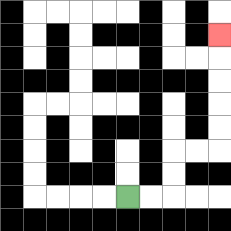{'start': '[5, 8]', 'end': '[9, 1]', 'path_directions': 'R,R,U,U,R,R,U,U,U,U,U', 'path_coordinates': '[[5, 8], [6, 8], [7, 8], [7, 7], [7, 6], [8, 6], [9, 6], [9, 5], [9, 4], [9, 3], [9, 2], [9, 1]]'}